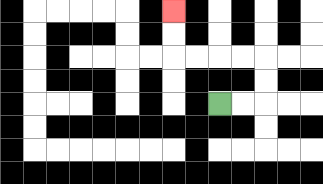{'start': '[9, 4]', 'end': '[7, 0]', 'path_directions': 'R,R,U,U,L,L,L,L,U,U', 'path_coordinates': '[[9, 4], [10, 4], [11, 4], [11, 3], [11, 2], [10, 2], [9, 2], [8, 2], [7, 2], [7, 1], [7, 0]]'}